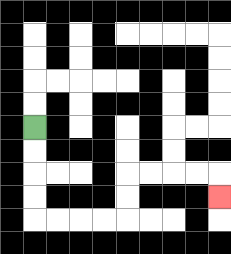{'start': '[1, 5]', 'end': '[9, 8]', 'path_directions': 'D,D,D,D,R,R,R,R,U,U,R,R,R,R,D', 'path_coordinates': '[[1, 5], [1, 6], [1, 7], [1, 8], [1, 9], [2, 9], [3, 9], [4, 9], [5, 9], [5, 8], [5, 7], [6, 7], [7, 7], [8, 7], [9, 7], [9, 8]]'}